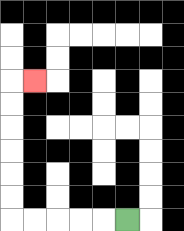{'start': '[5, 9]', 'end': '[1, 3]', 'path_directions': 'L,L,L,L,L,U,U,U,U,U,U,R', 'path_coordinates': '[[5, 9], [4, 9], [3, 9], [2, 9], [1, 9], [0, 9], [0, 8], [0, 7], [0, 6], [0, 5], [0, 4], [0, 3], [1, 3]]'}